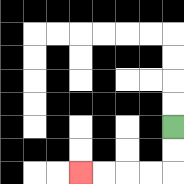{'start': '[7, 5]', 'end': '[3, 7]', 'path_directions': 'D,D,L,L,L,L', 'path_coordinates': '[[7, 5], [7, 6], [7, 7], [6, 7], [5, 7], [4, 7], [3, 7]]'}